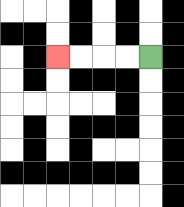{'start': '[6, 2]', 'end': '[2, 2]', 'path_directions': 'L,L,L,L', 'path_coordinates': '[[6, 2], [5, 2], [4, 2], [3, 2], [2, 2]]'}